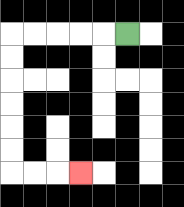{'start': '[5, 1]', 'end': '[3, 7]', 'path_directions': 'L,L,L,L,L,D,D,D,D,D,D,R,R,R', 'path_coordinates': '[[5, 1], [4, 1], [3, 1], [2, 1], [1, 1], [0, 1], [0, 2], [0, 3], [0, 4], [0, 5], [0, 6], [0, 7], [1, 7], [2, 7], [3, 7]]'}